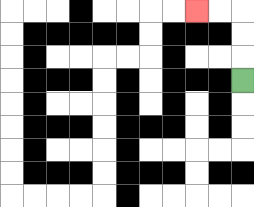{'start': '[10, 3]', 'end': '[8, 0]', 'path_directions': 'U,U,U,L,L', 'path_coordinates': '[[10, 3], [10, 2], [10, 1], [10, 0], [9, 0], [8, 0]]'}